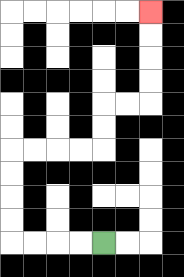{'start': '[4, 10]', 'end': '[6, 0]', 'path_directions': 'L,L,L,L,U,U,U,U,R,R,R,R,U,U,R,R,U,U,U,U', 'path_coordinates': '[[4, 10], [3, 10], [2, 10], [1, 10], [0, 10], [0, 9], [0, 8], [0, 7], [0, 6], [1, 6], [2, 6], [3, 6], [4, 6], [4, 5], [4, 4], [5, 4], [6, 4], [6, 3], [6, 2], [6, 1], [6, 0]]'}